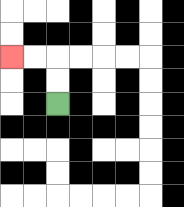{'start': '[2, 4]', 'end': '[0, 2]', 'path_directions': 'U,U,L,L', 'path_coordinates': '[[2, 4], [2, 3], [2, 2], [1, 2], [0, 2]]'}